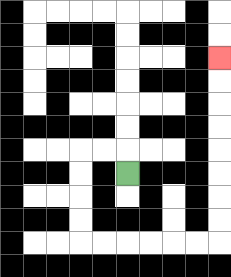{'start': '[5, 7]', 'end': '[9, 2]', 'path_directions': 'U,L,L,D,D,D,D,R,R,R,R,R,R,U,U,U,U,U,U,U,U', 'path_coordinates': '[[5, 7], [5, 6], [4, 6], [3, 6], [3, 7], [3, 8], [3, 9], [3, 10], [4, 10], [5, 10], [6, 10], [7, 10], [8, 10], [9, 10], [9, 9], [9, 8], [9, 7], [9, 6], [9, 5], [9, 4], [9, 3], [9, 2]]'}